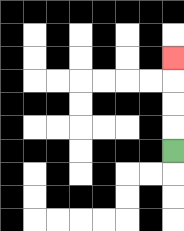{'start': '[7, 6]', 'end': '[7, 2]', 'path_directions': 'U,U,U,U', 'path_coordinates': '[[7, 6], [7, 5], [7, 4], [7, 3], [7, 2]]'}